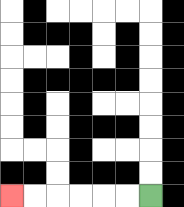{'start': '[6, 8]', 'end': '[0, 8]', 'path_directions': 'L,L,L,L,L,L', 'path_coordinates': '[[6, 8], [5, 8], [4, 8], [3, 8], [2, 8], [1, 8], [0, 8]]'}